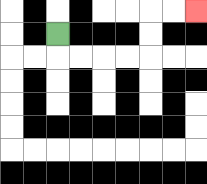{'start': '[2, 1]', 'end': '[8, 0]', 'path_directions': 'D,R,R,R,R,U,U,R,R', 'path_coordinates': '[[2, 1], [2, 2], [3, 2], [4, 2], [5, 2], [6, 2], [6, 1], [6, 0], [7, 0], [8, 0]]'}